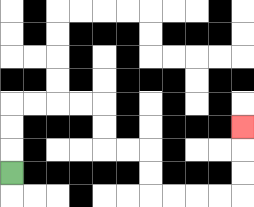{'start': '[0, 7]', 'end': '[10, 5]', 'path_directions': 'U,U,U,R,R,R,R,D,D,R,R,D,D,R,R,R,R,U,U,U', 'path_coordinates': '[[0, 7], [0, 6], [0, 5], [0, 4], [1, 4], [2, 4], [3, 4], [4, 4], [4, 5], [4, 6], [5, 6], [6, 6], [6, 7], [6, 8], [7, 8], [8, 8], [9, 8], [10, 8], [10, 7], [10, 6], [10, 5]]'}